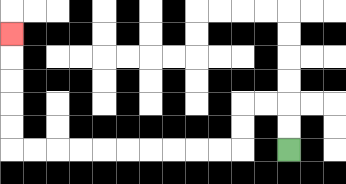{'start': '[12, 6]', 'end': '[0, 1]', 'path_directions': 'U,U,L,L,D,D,L,L,L,L,L,L,L,L,L,L,U,U,U,U,U', 'path_coordinates': '[[12, 6], [12, 5], [12, 4], [11, 4], [10, 4], [10, 5], [10, 6], [9, 6], [8, 6], [7, 6], [6, 6], [5, 6], [4, 6], [3, 6], [2, 6], [1, 6], [0, 6], [0, 5], [0, 4], [0, 3], [0, 2], [0, 1]]'}